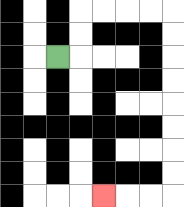{'start': '[2, 2]', 'end': '[4, 8]', 'path_directions': 'R,U,U,R,R,R,R,D,D,D,D,D,D,D,D,L,L,L', 'path_coordinates': '[[2, 2], [3, 2], [3, 1], [3, 0], [4, 0], [5, 0], [6, 0], [7, 0], [7, 1], [7, 2], [7, 3], [7, 4], [7, 5], [7, 6], [7, 7], [7, 8], [6, 8], [5, 8], [4, 8]]'}